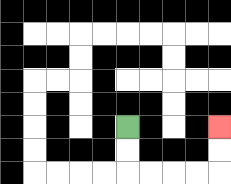{'start': '[5, 5]', 'end': '[9, 5]', 'path_directions': 'D,D,R,R,R,R,U,U', 'path_coordinates': '[[5, 5], [5, 6], [5, 7], [6, 7], [7, 7], [8, 7], [9, 7], [9, 6], [9, 5]]'}